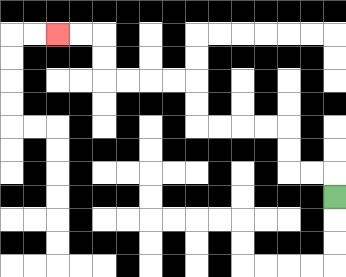{'start': '[14, 8]', 'end': '[2, 1]', 'path_directions': 'U,L,L,U,U,L,L,L,L,U,U,L,L,L,L,U,U,L,L', 'path_coordinates': '[[14, 8], [14, 7], [13, 7], [12, 7], [12, 6], [12, 5], [11, 5], [10, 5], [9, 5], [8, 5], [8, 4], [8, 3], [7, 3], [6, 3], [5, 3], [4, 3], [4, 2], [4, 1], [3, 1], [2, 1]]'}